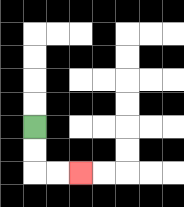{'start': '[1, 5]', 'end': '[3, 7]', 'path_directions': 'D,D,R,R', 'path_coordinates': '[[1, 5], [1, 6], [1, 7], [2, 7], [3, 7]]'}